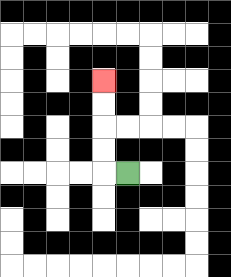{'start': '[5, 7]', 'end': '[4, 3]', 'path_directions': 'L,U,U,U,U', 'path_coordinates': '[[5, 7], [4, 7], [4, 6], [4, 5], [4, 4], [4, 3]]'}